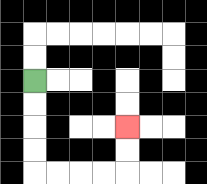{'start': '[1, 3]', 'end': '[5, 5]', 'path_directions': 'D,D,D,D,R,R,R,R,U,U', 'path_coordinates': '[[1, 3], [1, 4], [1, 5], [1, 6], [1, 7], [2, 7], [3, 7], [4, 7], [5, 7], [5, 6], [5, 5]]'}